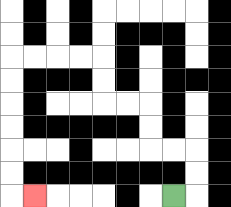{'start': '[7, 8]', 'end': '[1, 8]', 'path_directions': 'R,U,U,L,L,U,U,L,L,U,U,L,L,L,L,D,D,D,D,D,D,R', 'path_coordinates': '[[7, 8], [8, 8], [8, 7], [8, 6], [7, 6], [6, 6], [6, 5], [6, 4], [5, 4], [4, 4], [4, 3], [4, 2], [3, 2], [2, 2], [1, 2], [0, 2], [0, 3], [0, 4], [0, 5], [0, 6], [0, 7], [0, 8], [1, 8]]'}